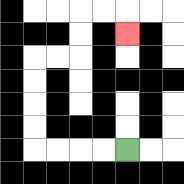{'start': '[5, 6]', 'end': '[5, 1]', 'path_directions': 'L,L,L,L,U,U,U,U,R,R,U,U,R,R,D', 'path_coordinates': '[[5, 6], [4, 6], [3, 6], [2, 6], [1, 6], [1, 5], [1, 4], [1, 3], [1, 2], [2, 2], [3, 2], [3, 1], [3, 0], [4, 0], [5, 0], [5, 1]]'}